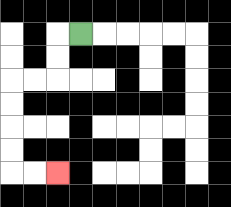{'start': '[3, 1]', 'end': '[2, 7]', 'path_directions': 'L,D,D,L,L,D,D,D,D,R,R', 'path_coordinates': '[[3, 1], [2, 1], [2, 2], [2, 3], [1, 3], [0, 3], [0, 4], [0, 5], [0, 6], [0, 7], [1, 7], [2, 7]]'}